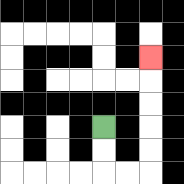{'start': '[4, 5]', 'end': '[6, 2]', 'path_directions': 'D,D,R,R,U,U,U,U,U', 'path_coordinates': '[[4, 5], [4, 6], [4, 7], [5, 7], [6, 7], [6, 6], [6, 5], [6, 4], [6, 3], [6, 2]]'}